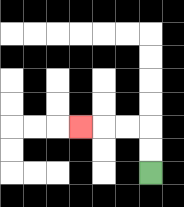{'start': '[6, 7]', 'end': '[3, 5]', 'path_directions': 'U,U,L,L,L', 'path_coordinates': '[[6, 7], [6, 6], [6, 5], [5, 5], [4, 5], [3, 5]]'}